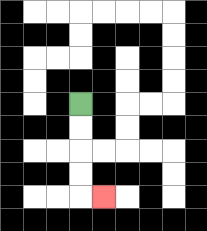{'start': '[3, 4]', 'end': '[4, 8]', 'path_directions': 'D,D,D,D,R', 'path_coordinates': '[[3, 4], [3, 5], [3, 6], [3, 7], [3, 8], [4, 8]]'}